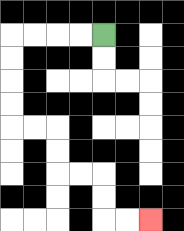{'start': '[4, 1]', 'end': '[6, 9]', 'path_directions': 'L,L,L,L,D,D,D,D,R,R,D,D,R,R,D,D,R,R', 'path_coordinates': '[[4, 1], [3, 1], [2, 1], [1, 1], [0, 1], [0, 2], [0, 3], [0, 4], [0, 5], [1, 5], [2, 5], [2, 6], [2, 7], [3, 7], [4, 7], [4, 8], [4, 9], [5, 9], [6, 9]]'}